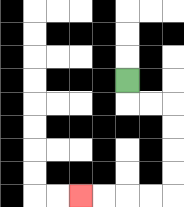{'start': '[5, 3]', 'end': '[3, 8]', 'path_directions': 'D,R,R,D,D,D,D,L,L,L,L', 'path_coordinates': '[[5, 3], [5, 4], [6, 4], [7, 4], [7, 5], [7, 6], [7, 7], [7, 8], [6, 8], [5, 8], [4, 8], [3, 8]]'}